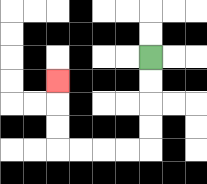{'start': '[6, 2]', 'end': '[2, 3]', 'path_directions': 'D,D,D,D,L,L,L,L,U,U,U', 'path_coordinates': '[[6, 2], [6, 3], [6, 4], [6, 5], [6, 6], [5, 6], [4, 6], [3, 6], [2, 6], [2, 5], [2, 4], [2, 3]]'}